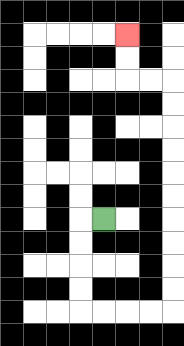{'start': '[4, 9]', 'end': '[5, 1]', 'path_directions': 'L,D,D,D,D,R,R,R,R,U,U,U,U,U,U,U,U,U,U,L,L,U,U', 'path_coordinates': '[[4, 9], [3, 9], [3, 10], [3, 11], [3, 12], [3, 13], [4, 13], [5, 13], [6, 13], [7, 13], [7, 12], [7, 11], [7, 10], [7, 9], [7, 8], [7, 7], [7, 6], [7, 5], [7, 4], [7, 3], [6, 3], [5, 3], [5, 2], [5, 1]]'}